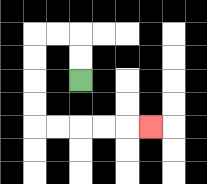{'start': '[3, 3]', 'end': '[6, 5]', 'path_directions': 'U,U,L,L,D,D,D,D,R,R,R,R,R', 'path_coordinates': '[[3, 3], [3, 2], [3, 1], [2, 1], [1, 1], [1, 2], [1, 3], [1, 4], [1, 5], [2, 5], [3, 5], [4, 5], [5, 5], [6, 5]]'}